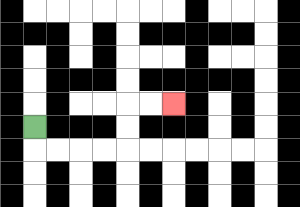{'start': '[1, 5]', 'end': '[7, 4]', 'path_directions': 'D,R,R,R,R,U,U,R,R', 'path_coordinates': '[[1, 5], [1, 6], [2, 6], [3, 6], [4, 6], [5, 6], [5, 5], [5, 4], [6, 4], [7, 4]]'}